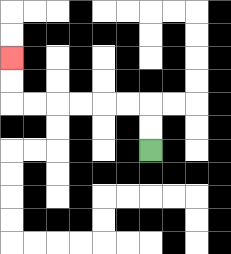{'start': '[6, 6]', 'end': '[0, 2]', 'path_directions': 'U,U,L,L,L,L,L,L,U,U', 'path_coordinates': '[[6, 6], [6, 5], [6, 4], [5, 4], [4, 4], [3, 4], [2, 4], [1, 4], [0, 4], [0, 3], [0, 2]]'}